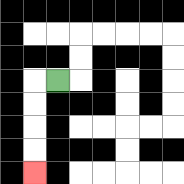{'start': '[2, 3]', 'end': '[1, 7]', 'path_directions': 'L,D,D,D,D', 'path_coordinates': '[[2, 3], [1, 3], [1, 4], [1, 5], [1, 6], [1, 7]]'}